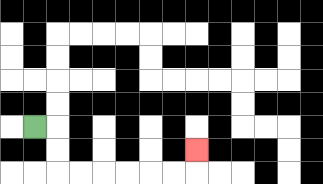{'start': '[1, 5]', 'end': '[8, 6]', 'path_directions': 'R,D,D,R,R,R,R,R,R,U', 'path_coordinates': '[[1, 5], [2, 5], [2, 6], [2, 7], [3, 7], [4, 7], [5, 7], [6, 7], [7, 7], [8, 7], [8, 6]]'}